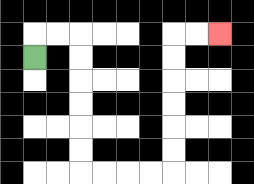{'start': '[1, 2]', 'end': '[9, 1]', 'path_directions': 'U,R,R,D,D,D,D,D,D,R,R,R,R,U,U,U,U,U,U,R,R', 'path_coordinates': '[[1, 2], [1, 1], [2, 1], [3, 1], [3, 2], [3, 3], [3, 4], [3, 5], [3, 6], [3, 7], [4, 7], [5, 7], [6, 7], [7, 7], [7, 6], [7, 5], [7, 4], [7, 3], [7, 2], [7, 1], [8, 1], [9, 1]]'}